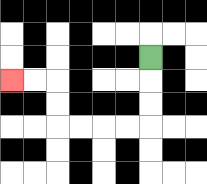{'start': '[6, 2]', 'end': '[0, 3]', 'path_directions': 'D,D,D,L,L,L,L,U,U,L,L', 'path_coordinates': '[[6, 2], [6, 3], [6, 4], [6, 5], [5, 5], [4, 5], [3, 5], [2, 5], [2, 4], [2, 3], [1, 3], [0, 3]]'}